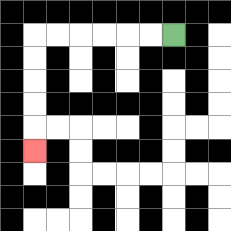{'start': '[7, 1]', 'end': '[1, 6]', 'path_directions': 'L,L,L,L,L,L,D,D,D,D,D', 'path_coordinates': '[[7, 1], [6, 1], [5, 1], [4, 1], [3, 1], [2, 1], [1, 1], [1, 2], [1, 3], [1, 4], [1, 5], [1, 6]]'}